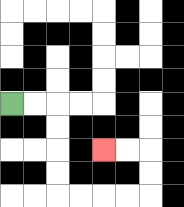{'start': '[0, 4]', 'end': '[4, 6]', 'path_directions': 'R,R,D,D,D,D,R,R,R,R,U,U,L,L', 'path_coordinates': '[[0, 4], [1, 4], [2, 4], [2, 5], [2, 6], [2, 7], [2, 8], [3, 8], [4, 8], [5, 8], [6, 8], [6, 7], [6, 6], [5, 6], [4, 6]]'}